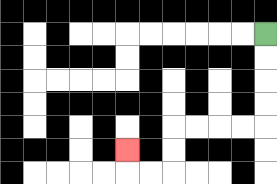{'start': '[11, 1]', 'end': '[5, 6]', 'path_directions': 'D,D,D,D,L,L,L,L,D,D,L,L,U', 'path_coordinates': '[[11, 1], [11, 2], [11, 3], [11, 4], [11, 5], [10, 5], [9, 5], [8, 5], [7, 5], [7, 6], [7, 7], [6, 7], [5, 7], [5, 6]]'}